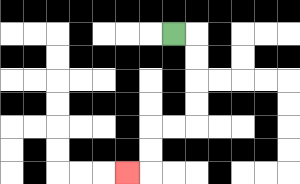{'start': '[7, 1]', 'end': '[5, 7]', 'path_directions': 'R,D,D,D,D,L,L,D,D,L', 'path_coordinates': '[[7, 1], [8, 1], [8, 2], [8, 3], [8, 4], [8, 5], [7, 5], [6, 5], [6, 6], [6, 7], [5, 7]]'}